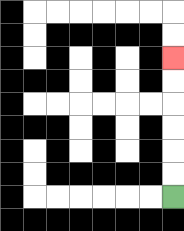{'start': '[7, 8]', 'end': '[7, 2]', 'path_directions': 'U,U,U,U,U,U', 'path_coordinates': '[[7, 8], [7, 7], [7, 6], [7, 5], [7, 4], [7, 3], [7, 2]]'}